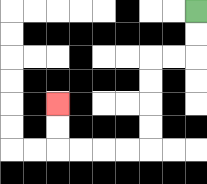{'start': '[8, 0]', 'end': '[2, 4]', 'path_directions': 'D,D,L,L,D,D,D,D,L,L,L,L,U,U', 'path_coordinates': '[[8, 0], [8, 1], [8, 2], [7, 2], [6, 2], [6, 3], [6, 4], [6, 5], [6, 6], [5, 6], [4, 6], [3, 6], [2, 6], [2, 5], [2, 4]]'}